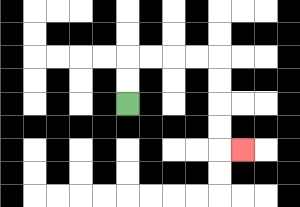{'start': '[5, 4]', 'end': '[10, 6]', 'path_directions': 'U,U,R,R,R,R,D,D,D,D,R', 'path_coordinates': '[[5, 4], [5, 3], [5, 2], [6, 2], [7, 2], [8, 2], [9, 2], [9, 3], [9, 4], [9, 5], [9, 6], [10, 6]]'}